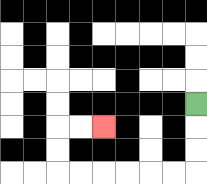{'start': '[8, 4]', 'end': '[4, 5]', 'path_directions': 'D,D,D,L,L,L,L,L,L,U,U,R,R', 'path_coordinates': '[[8, 4], [8, 5], [8, 6], [8, 7], [7, 7], [6, 7], [5, 7], [4, 7], [3, 7], [2, 7], [2, 6], [2, 5], [3, 5], [4, 5]]'}